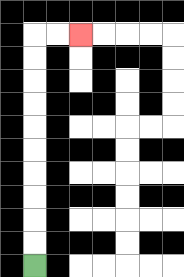{'start': '[1, 11]', 'end': '[3, 1]', 'path_directions': 'U,U,U,U,U,U,U,U,U,U,R,R', 'path_coordinates': '[[1, 11], [1, 10], [1, 9], [1, 8], [1, 7], [1, 6], [1, 5], [1, 4], [1, 3], [1, 2], [1, 1], [2, 1], [3, 1]]'}